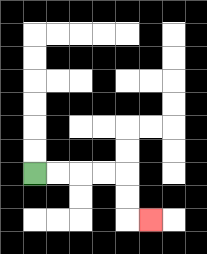{'start': '[1, 7]', 'end': '[6, 9]', 'path_directions': 'R,R,R,R,D,D,R', 'path_coordinates': '[[1, 7], [2, 7], [3, 7], [4, 7], [5, 7], [5, 8], [5, 9], [6, 9]]'}